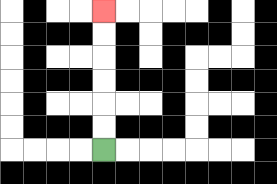{'start': '[4, 6]', 'end': '[4, 0]', 'path_directions': 'U,U,U,U,U,U', 'path_coordinates': '[[4, 6], [4, 5], [4, 4], [4, 3], [4, 2], [4, 1], [4, 0]]'}